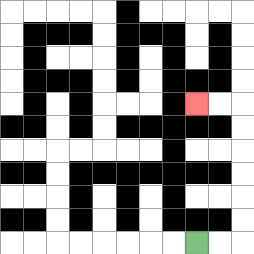{'start': '[8, 10]', 'end': '[8, 4]', 'path_directions': 'R,R,U,U,U,U,U,U,L,L', 'path_coordinates': '[[8, 10], [9, 10], [10, 10], [10, 9], [10, 8], [10, 7], [10, 6], [10, 5], [10, 4], [9, 4], [8, 4]]'}